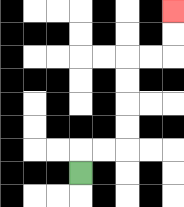{'start': '[3, 7]', 'end': '[7, 0]', 'path_directions': 'U,R,R,U,U,U,U,R,R,U,U', 'path_coordinates': '[[3, 7], [3, 6], [4, 6], [5, 6], [5, 5], [5, 4], [5, 3], [5, 2], [6, 2], [7, 2], [7, 1], [7, 0]]'}